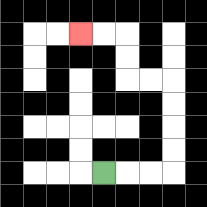{'start': '[4, 7]', 'end': '[3, 1]', 'path_directions': 'R,R,R,U,U,U,U,L,L,U,U,L,L', 'path_coordinates': '[[4, 7], [5, 7], [6, 7], [7, 7], [7, 6], [7, 5], [7, 4], [7, 3], [6, 3], [5, 3], [5, 2], [5, 1], [4, 1], [3, 1]]'}